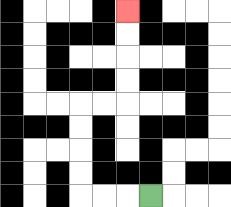{'start': '[6, 8]', 'end': '[5, 0]', 'path_directions': 'L,L,L,U,U,U,U,R,R,U,U,U,U', 'path_coordinates': '[[6, 8], [5, 8], [4, 8], [3, 8], [3, 7], [3, 6], [3, 5], [3, 4], [4, 4], [5, 4], [5, 3], [5, 2], [5, 1], [5, 0]]'}